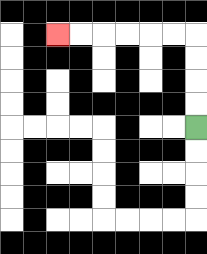{'start': '[8, 5]', 'end': '[2, 1]', 'path_directions': 'U,U,U,U,L,L,L,L,L,L', 'path_coordinates': '[[8, 5], [8, 4], [8, 3], [8, 2], [8, 1], [7, 1], [6, 1], [5, 1], [4, 1], [3, 1], [2, 1]]'}